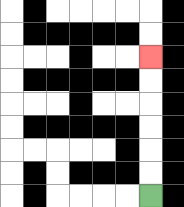{'start': '[6, 8]', 'end': '[6, 2]', 'path_directions': 'U,U,U,U,U,U', 'path_coordinates': '[[6, 8], [6, 7], [6, 6], [6, 5], [6, 4], [6, 3], [6, 2]]'}